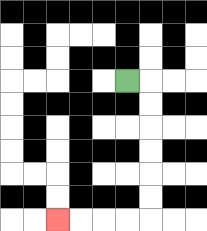{'start': '[5, 3]', 'end': '[2, 9]', 'path_directions': 'R,D,D,D,D,D,D,L,L,L,L', 'path_coordinates': '[[5, 3], [6, 3], [6, 4], [6, 5], [6, 6], [6, 7], [6, 8], [6, 9], [5, 9], [4, 9], [3, 9], [2, 9]]'}